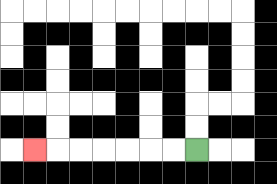{'start': '[8, 6]', 'end': '[1, 6]', 'path_directions': 'L,L,L,L,L,L,L', 'path_coordinates': '[[8, 6], [7, 6], [6, 6], [5, 6], [4, 6], [3, 6], [2, 6], [1, 6]]'}